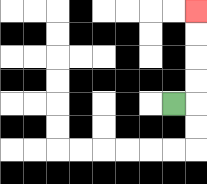{'start': '[7, 4]', 'end': '[8, 0]', 'path_directions': 'R,U,U,U,U', 'path_coordinates': '[[7, 4], [8, 4], [8, 3], [8, 2], [8, 1], [8, 0]]'}